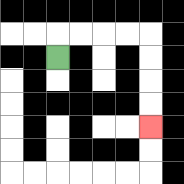{'start': '[2, 2]', 'end': '[6, 5]', 'path_directions': 'U,R,R,R,R,D,D,D,D', 'path_coordinates': '[[2, 2], [2, 1], [3, 1], [4, 1], [5, 1], [6, 1], [6, 2], [6, 3], [6, 4], [6, 5]]'}